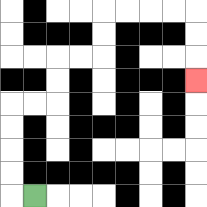{'start': '[1, 8]', 'end': '[8, 3]', 'path_directions': 'L,U,U,U,U,R,R,U,U,R,R,U,U,R,R,R,R,D,D,D', 'path_coordinates': '[[1, 8], [0, 8], [0, 7], [0, 6], [0, 5], [0, 4], [1, 4], [2, 4], [2, 3], [2, 2], [3, 2], [4, 2], [4, 1], [4, 0], [5, 0], [6, 0], [7, 0], [8, 0], [8, 1], [8, 2], [8, 3]]'}